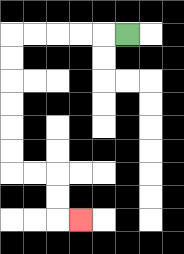{'start': '[5, 1]', 'end': '[3, 9]', 'path_directions': 'L,L,L,L,L,D,D,D,D,D,D,R,R,D,D,R', 'path_coordinates': '[[5, 1], [4, 1], [3, 1], [2, 1], [1, 1], [0, 1], [0, 2], [0, 3], [0, 4], [0, 5], [0, 6], [0, 7], [1, 7], [2, 7], [2, 8], [2, 9], [3, 9]]'}